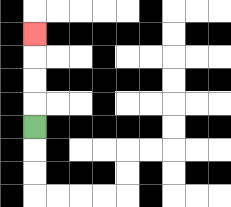{'start': '[1, 5]', 'end': '[1, 1]', 'path_directions': 'U,U,U,U', 'path_coordinates': '[[1, 5], [1, 4], [1, 3], [1, 2], [1, 1]]'}